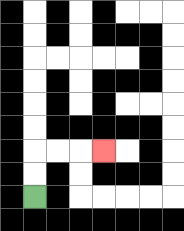{'start': '[1, 8]', 'end': '[4, 6]', 'path_directions': 'U,U,R,R,R', 'path_coordinates': '[[1, 8], [1, 7], [1, 6], [2, 6], [3, 6], [4, 6]]'}